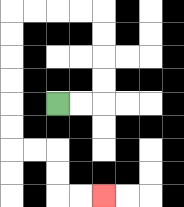{'start': '[2, 4]', 'end': '[4, 8]', 'path_directions': 'R,R,U,U,U,U,L,L,L,L,D,D,D,D,D,D,R,R,D,D,R,R', 'path_coordinates': '[[2, 4], [3, 4], [4, 4], [4, 3], [4, 2], [4, 1], [4, 0], [3, 0], [2, 0], [1, 0], [0, 0], [0, 1], [0, 2], [0, 3], [0, 4], [0, 5], [0, 6], [1, 6], [2, 6], [2, 7], [2, 8], [3, 8], [4, 8]]'}